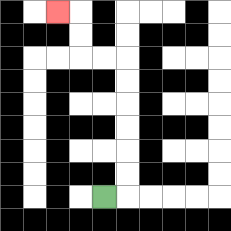{'start': '[4, 8]', 'end': '[2, 0]', 'path_directions': 'R,U,U,U,U,U,U,L,L,U,U,L', 'path_coordinates': '[[4, 8], [5, 8], [5, 7], [5, 6], [5, 5], [5, 4], [5, 3], [5, 2], [4, 2], [3, 2], [3, 1], [3, 0], [2, 0]]'}